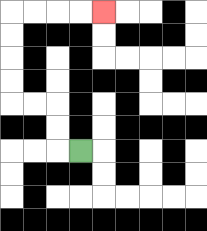{'start': '[3, 6]', 'end': '[4, 0]', 'path_directions': 'L,U,U,L,L,U,U,U,U,R,R,R,R', 'path_coordinates': '[[3, 6], [2, 6], [2, 5], [2, 4], [1, 4], [0, 4], [0, 3], [0, 2], [0, 1], [0, 0], [1, 0], [2, 0], [3, 0], [4, 0]]'}